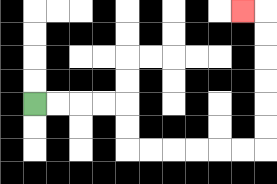{'start': '[1, 4]', 'end': '[10, 0]', 'path_directions': 'R,R,R,R,D,D,R,R,R,R,R,R,U,U,U,U,U,U,L', 'path_coordinates': '[[1, 4], [2, 4], [3, 4], [4, 4], [5, 4], [5, 5], [5, 6], [6, 6], [7, 6], [8, 6], [9, 6], [10, 6], [11, 6], [11, 5], [11, 4], [11, 3], [11, 2], [11, 1], [11, 0], [10, 0]]'}